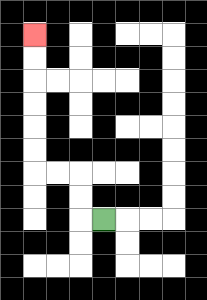{'start': '[4, 9]', 'end': '[1, 1]', 'path_directions': 'L,U,U,L,L,U,U,U,U,U,U', 'path_coordinates': '[[4, 9], [3, 9], [3, 8], [3, 7], [2, 7], [1, 7], [1, 6], [1, 5], [1, 4], [1, 3], [1, 2], [1, 1]]'}